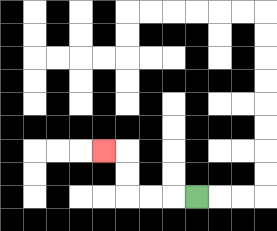{'start': '[8, 8]', 'end': '[4, 6]', 'path_directions': 'L,L,L,U,U,L', 'path_coordinates': '[[8, 8], [7, 8], [6, 8], [5, 8], [5, 7], [5, 6], [4, 6]]'}